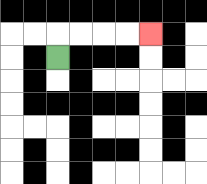{'start': '[2, 2]', 'end': '[6, 1]', 'path_directions': 'U,R,R,R,R', 'path_coordinates': '[[2, 2], [2, 1], [3, 1], [4, 1], [5, 1], [6, 1]]'}